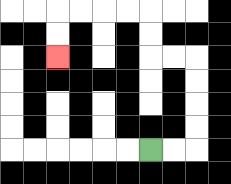{'start': '[6, 6]', 'end': '[2, 2]', 'path_directions': 'R,R,U,U,U,U,L,L,U,U,L,L,L,L,D,D', 'path_coordinates': '[[6, 6], [7, 6], [8, 6], [8, 5], [8, 4], [8, 3], [8, 2], [7, 2], [6, 2], [6, 1], [6, 0], [5, 0], [4, 0], [3, 0], [2, 0], [2, 1], [2, 2]]'}